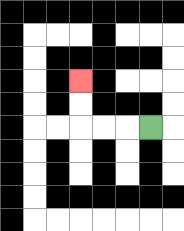{'start': '[6, 5]', 'end': '[3, 3]', 'path_directions': 'L,L,L,U,U', 'path_coordinates': '[[6, 5], [5, 5], [4, 5], [3, 5], [3, 4], [3, 3]]'}